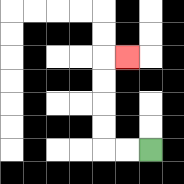{'start': '[6, 6]', 'end': '[5, 2]', 'path_directions': 'L,L,U,U,U,U,R', 'path_coordinates': '[[6, 6], [5, 6], [4, 6], [4, 5], [4, 4], [4, 3], [4, 2], [5, 2]]'}